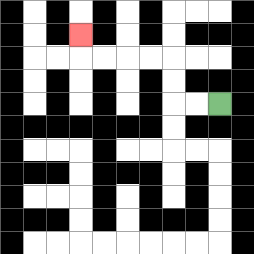{'start': '[9, 4]', 'end': '[3, 1]', 'path_directions': 'L,L,U,U,L,L,L,L,U', 'path_coordinates': '[[9, 4], [8, 4], [7, 4], [7, 3], [7, 2], [6, 2], [5, 2], [4, 2], [3, 2], [3, 1]]'}